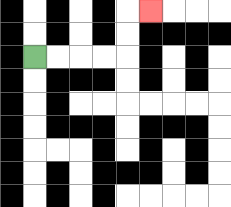{'start': '[1, 2]', 'end': '[6, 0]', 'path_directions': 'R,R,R,R,U,U,R', 'path_coordinates': '[[1, 2], [2, 2], [3, 2], [4, 2], [5, 2], [5, 1], [5, 0], [6, 0]]'}